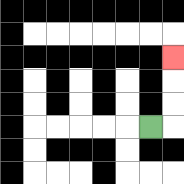{'start': '[6, 5]', 'end': '[7, 2]', 'path_directions': 'R,U,U,U', 'path_coordinates': '[[6, 5], [7, 5], [7, 4], [7, 3], [7, 2]]'}